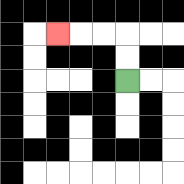{'start': '[5, 3]', 'end': '[2, 1]', 'path_directions': 'U,U,L,L,L', 'path_coordinates': '[[5, 3], [5, 2], [5, 1], [4, 1], [3, 1], [2, 1]]'}